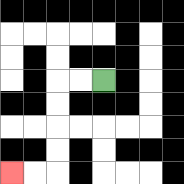{'start': '[4, 3]', 'end': '[0, 7]', 'path_directions': 'L,L,D,D,D,D,L,L', 'path_coordinates': '[[4, 3], [3, 3], [2, 3], [2, 4], [2, 5], [2, 6], [2, 7], [1, 7], [0, 7]]'}